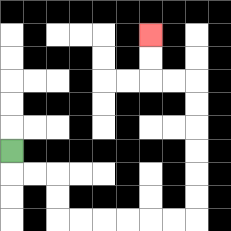{'start': '[0, 6]', 'end': '[6, 1]', 'path_directions': 'D,R,R,D,D,R,R,R,R,R,R,U,U,U,U,U,U,L,L,U,U', 'path_coordinates': '[[0, 6], [0, 7], [1, 7], [2, 7], [2, 8], [2, 9], [3, 9], [4, 9], [5, 9], [6, 9], [7, 9], [8, 9], [8, 8], [8, 7], [8, 6], [8, 5], [8, 4], [8, 3], [7, 3], [6, 3], [6, 2], [6, 1]]'}